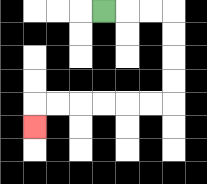{'start': '[4, 0]', 'end': '[1, 5]', 'path_directions': 'R,R,R,D,D,D,D,L,L,L,L,L,L,D', 'path_coordinates': '[[4, 0], [5, 0], [6, 0], [7, 0], [7, 1], [7, 2], [7, 3], [7, 4], [6, 4], [5, 4], [4, 4], [3, 4], [2, 4], [1, 4], [1, 5]]'}